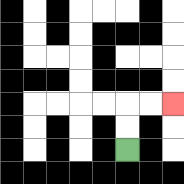{'start': '[5, 6]', 'end': '[7, 4]', 'path_directions': 'U,U,R,R', 'path_coordinates': '[[5, 6], [5, 5], [5, 4], [6, 4], [7, 4]]'}